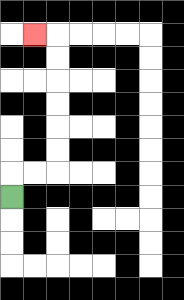{'start': '[0, 8]', 'end': '[1, 1]', 'path_directions': 'U,R,R,U,U,U,U,U,U,L', 'path_coordinates': '[[0, 8], [0, 7], [1, 7], [2, 7], [2, 6], [2, 5], [2, 4], [2, 3], [2, 2], [2, 1], [1, 1]]'}